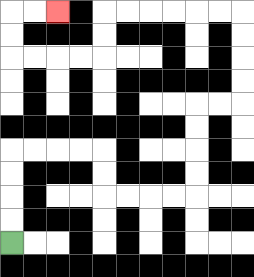{'start': '[0, 10]', 'end': '[2, 0]', 'path_directions': 'U,U,U,U,R,R,R,R,D,D,R,R,R,R,U,U,U,U,R,R,U,U,U,U,L,L,L,L,L,L,D,D,L,L,L,L,U,U,R,R', 'path_coordinates': '[[0, 10], [0, 9], [0, 8], [0, 7], [0, 6], [1, 6], [2, 6], [3, 6], [4, 6], [4, 7], [4, 8], [5, 8], [6, 8], [7, 8], [8, 8], [8, 7], [8, 6], [8, 5], [8, 4], [9, 4], [10, 4], [10, 3], [10, 2], [10, 1], [10, 0], [9, 0], [8, 0], [7, 0], [6, 0], [5, 0], [4, 0], [4, 1], [4, 2], [3, 2], [2, 2], [1, 2], [0, 2], [0, 1], [0, 0], [1, 0], [2, 0]]'}